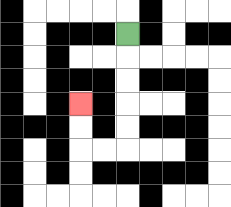{'start': '[5, 1]', 'end': '[3, 4]', 'path_directions': 'D,D,D,D,D,L,L,U,U', 'path_coordinates': '[[5, 1], [5, 2], [5, 3], [5, 4], [5, 5], [5, 6], [4, 6], [3, 6], [3, 5], [3, 4]]'}